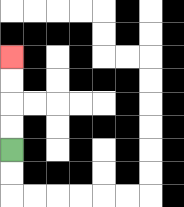{'start': '[0, 6]', 'end': '[0, 2]', 'path_directions': 'U,U,U,U', 'path_coordinates': '[[0, 6], [0, 5], [0, 4], [0, 3], [0, 2]]'}